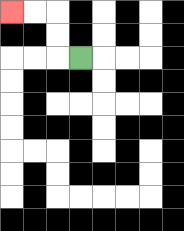{'start': '[3, 2]', 'end': '[0, 0]', 'path_directions': 'L,U,U,L,L', 'path_coordinates': '[[3, 2], [2, 2], [2, 1], [2, 0], [1, 0], [0, 0]]'}